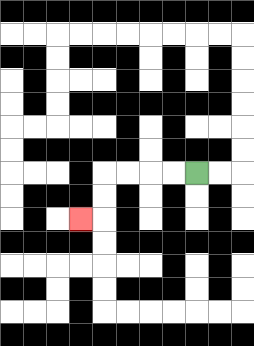{'start': '[8, 7]', 'end': '[3, 9]', 'path_directions': 'L,L,L,L,D,D,L', 'path_coordinates': '[[8, 7], [7, 7], [6, 7], [5, 7], [4, 7], [4, 8], [4, 9], [3, 9]]'}